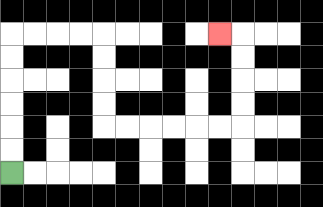{'start': '[0, 7]', 'end': '[9, 1]', 'path_directions': 'U,U,U,U,U,U,R,R,R,R,D,D,D,D,R,R,R,R,R,R,U,U,U,U,L', 'path_coordinates': '[[0, 7], [0, 6], [0, 5], [0, 4], [0, 3], [0, 2], [0, 1], [1, 1], [2, 1], [3, 1], [4, 1], [4, 2], [4, 3], [4, 4], [4, 5], [5, 5], [6, 5], [7, 5], [8, 5], [9, 5], [10, 5], [10, 4], [10, 3], [10, 2], [10, 1], [9, 1]]'}